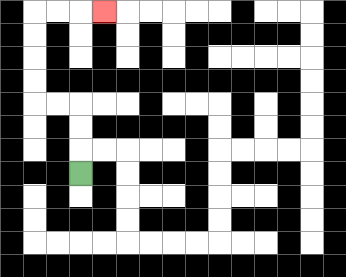{'start': '[3, 7]', 'end': '[4, 0]', 'path_directions': 'U,U,U,L,L,U,U,U,U,R,R,R', 'path_coordinates': '[[3, 7], [3, 6], [3, 5], [3, 4], [2, 4], [1, 4], [1, 3], [1, 2], [1, 1], [1, 0], [2, 0], [3, 0], [4, 0]]'}